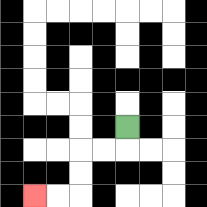{'start': '[5, 5]', 'end': '[1, 8]', 'path_directions': 'D,L,L,D,D,L,L', 'path_coordinates': '[[5, 5], [5, 6], [4, 6], [3, 6], [3, 7], [3, 8], [2, 8], [1, 8]]'}